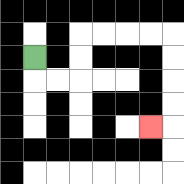{'start': '[1, 2]', 'end': '[6, 5]', 'path_directions': 'D,R,R,U,U,R,R,R,R,D,D,D,D,L', 'path_coordinates': '[[1, 2], [1, 3], [2, 3], [3, 3], [3, 2], [3, 1], [4, 1], [5, 1], [6, 1], [7, 1], [7, 2], [7, 3], [7, 4], [7, 5], [6, 5]]'}